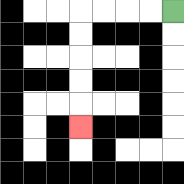{'start': '[7, 0]', 'end': '[3, 5]', 'path_directions': 'L,L,L,L,D,D,D,D,D', 'path_coordinates': '[[7, 0], [6, 0], [5, 0], [4, 0], [3, 0], [3, 1], [3, 2], [3, 3], [3, 4], [3, 5]]'}